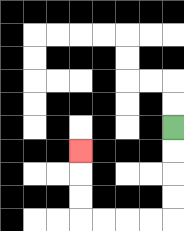{'start': '[7, 5]', 'end': '[3, 6]', 'path_directions': 'D,D,D,D,L,L,L,L,U,U,U', 'path_coordinates': '[[7, 5], [7, 6], [7, 7], [7, 8], [7, 9], [6, 9], [5, 9], [4, 9], [3, 9], [3, 8], [3, 7], [3, 6]]'}